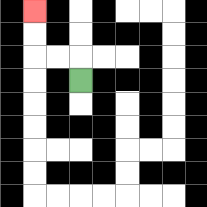{'start': '[3, 3]', 'end': '[1, 0]', 'path_directions': 'U,L,L,U,U', 'path_coordinates': '[[3, 3], [3, 2], [2, 2], [1, 2], [1, 1], [1, 0]]'}